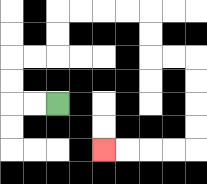{'start': '[2, 4]', 'end': '[4, 6]', 'path_directions': 'L,L,U,U,R,R,U,U,R,R,R,R,D,D,R,R,D,D,D,D,L,L,L,L', 'path_coordinates': '[[2, 4], [1, 4], [0, 4], [0, 3], [0, 2], [1, 2], [2, 2], [2, 1], [2, 0], [3, 0], [4, 0], [5, 0], [6, 0], [6, 1], [6, 2], [7, 2], [8, 2], [8, 3], [8, 4], [8, 5], [8, 6], [7, 6], [6, 6], [5, 6], [4, 6]]'}